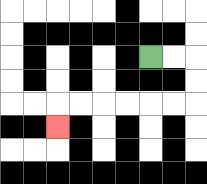{'start': '[6, 2]', 'end': '[2, 5]', 'path_directions': 'R,R,D,D,L,L,L,L,L,L,D', 'path_coordinates': '[[6, 2], [7, 2], [8, 2], [8, 3], [8, 4], [7, 4], [6, 4], [5, 4], [4, 4], [3, 4], [2, 4], [2, 5]]'}